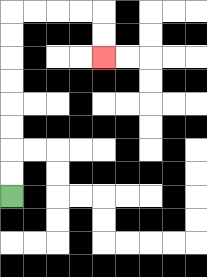{'start': '[0, 8]', 'end': '[4, 2]', 'path_directions': 'U,U,U,U,U,U,U,U,R,R,R,R,D,D', 'path_coordinates': '[[0, 8], [0, 7], [0, 6], [0, 5], [0, 4], [0, 3], [0, 2], [0, 1], [0, 0], [1, 0], [2, 0], [3, 0], [4, 0], [4, 1], [4, 2]]'}